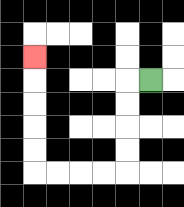{'start': '[6, 3]', 'end': '[1, 2]', 'path_directions': 'L,D,D,D,D,L,L,L,L,U,U,U,U,U', 'path_coordinates': '[[6, 3], [5, 3], [5, 4], [5, 5], [5, 6], [5, 7], [4, 7], [3, 7], [2, 7], [1, 7], [1, 6], [1, 5], [1, 4], [1, 3], [1, 2]]'}